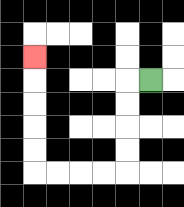{'start': '[6, 3]', 'end': '[1, 2]', 'path_directions': 'L,D,D,D,D,L,L,L,L,U,U,U,U,U', 'path_coordinates': '[[6, 3], [5, 3], [5, 4], [5, 5], [5, 6], [5, 7], [4, 7], [3, 7], [2, 7], [1, 7], [1, 6], [1, 5], [1, 4], [1, 3], [1, 2]]'}